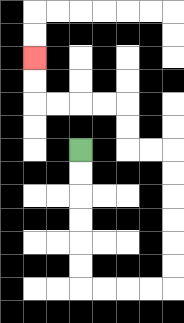{'start': '[3, 6]', 'end': '[1, 2]', 'path_directions': 'D,D,D,D,D,D,R,R,R,R,U,U,U,U,U,U,L,L,U,U,L,L,L,L,U,U', 'path_coordinates': '[[3, 6], [3, 7], [3, 8], [3, 9], [3, 10], [3, 11], [3, 12], [4, 12], [5, 12], [6, 12], [7, 12], [7, 11], [7, 10], [7, 9], [7, 8], [7, 7], [7, 6], [6, 6], [5, 6], [5, 5], [5, 4], [4, 4], [3, 4], [2, 4], [1, 4], [1, 3], [1, 2]]'}